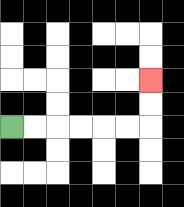{'start': '[0, 5]', 'end': '[6, 3]', 'path_directions': 'R,R,R,R,R,R,U,U', 'path_coordinates': '[[0, 5], [1, 5], [2, 5], [3, 5], [4, 5], [5, 5], [6, 5], [6, 4], [6, 3]]'}